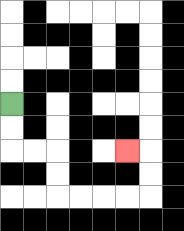{'start': '[0, 4]', 'end': '[5, 6]', 'path_directions': 'D,D,R,R,D,D,R,R,R,R,U,U,L', 'path_coordinates': '[[0, 4], [0, 5], [0, 6], [1, 6], [2, 6], [2, 7], [2, 8], [3, 8], [4, 8], [5, 8], [6, 8], [6, 7], [6, 6], [5, 6]]'}